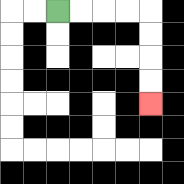{'start': '[2, 0]', 'end': '[6, 4]', 'path_directions': 'R,R,R,R,D,D,D,D', 'path_coordinates': '[[2, 0], [3, 0], [4, 0], [5, 0], [6, 0], [6, 1], [6, 2], [6, 3], [6, 4]]'}